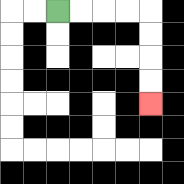{'start': '[2, 0]', 'end': '[6, 4]', 'path_directions': 'R,R,R,R,D,D,D,D', 'path_coordinates': '[[2, 0], [3, 0], [4, 0], [5, 0], [6, 0], [6, 1], [6, 2], [6, 3], [6, 4]]'}